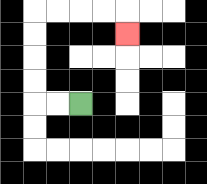{'start': '[3, 4]', 'end': '[5, 1]', 'path_directions': 'L,L,U,U,U,U,R,R,R,R,D', 'path_coordinates': '[[3, 4], [2, 4], [1, 4], [1, 3], [1, 2], [1, 1], [1, 0], [2, 0], [3, 0], [4, 0], [5, 0], [5, 1]]'}